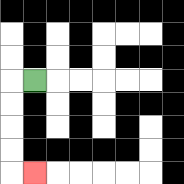{'start': '[1, 3]', 'end': '[1, 7]', 'path_directions': 'L,D,D,D,D,R', 'path_coordinates': '[[1, 3], [0, 3], [0, 4], [0, 5], [0, 6], [0, 7], [1, 7]]'}